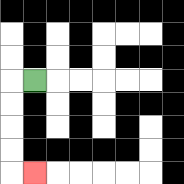{'start': '[1, 3]', 'end': '[1, 7]', 'path_directions': 'L,D,D,D,D,R', 'path_coordinates': '[[1, 3], [0, 3], [0, 4], [0, 5], [0, 6], [0, 7], [1, 7]]'}